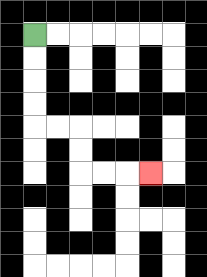{'start': '[1, 1]', 'end': '[6, 7]', 'path_directions': 'D,D,D,D,R,R,D,D,R,R,R', 'path_coordinates': '[[1, 1], [1, 2], [1, 3], [1, 4], [1, 5], [2, 5], [3, 5], [3, 6], [3, 7], [4, 7], [5, 7], [6, 7]]'}